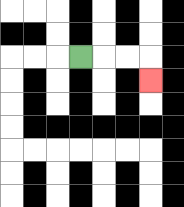{'start': '[3, 2]', 'end': '[6, 3]', 'path_directions': 'R,R,R,D', 'path_coordinates': '[[3, 2], [4, 2], [5, 2], [6, 2], [6, 3]]'}